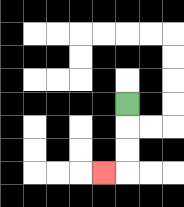{'start': '[5, 4]', 'end': '[4, 7]', 'path_directions': 'D,D,D,L', 'path_coordinates': '[[5, 4], [5, 5], [5, 6], [5, 7], [4, 7]]'}